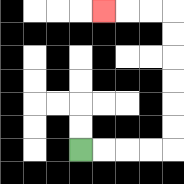{'start': '[3, 6]', 'end': '[4, 0]', 'path_directions': 'R,R,R,R,U,U,U,U,U,U,L,L,L', 'path_coordinates': '[[3, 6], [4, 6], [5, 6], [6, 6], [7, 6], [7, 5], [7, 4], [7, 3], [7, 2], [7, 1], [7, 0], [6, 0], [5, 0], [4, 0]]'}